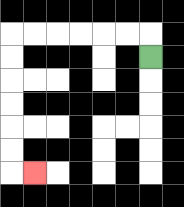{'start': '[6, 2]', 'end': '[1, 7]', 'path_directions': 'U,L,L,L,L,L,L,D,D,D,D,D,D,R', 'path_coordinates': '[[6, 2], [6, 1], [5, 1], [4, 1], [3, 1], [2, 1], [1, 1], [0, 1], [0, 2], [0, 3], [0, 4], [0, 5], [0, 6], [0, 7], [1, 7]]'}